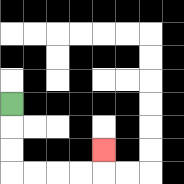{'start': '[0, 4]', 'end': '[4, 6]', 'path_directions': 'D,D,D,R,R,R,R,U', 'path_coordinates': '[[0, 4], [0, 5], [0, 6], [0, 7], [1, 7], [2, 7], [3, 7], [4, 7], [4, 6]]'}